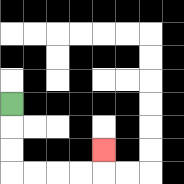{'start': '[0, 4]', 'end': '[4, 6]', 'path_directions': 'D,D,D,R,R,R,R,U', 'path_coordinates': '[[0, 4], [0, 5], [0, 6], [0, 7], [1, 7], [2, 7], [3, 7], [4, 7], [4, 6]]'}